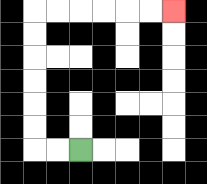{'start': '[3, 6]', 'end': '[7, 0]', 'path_directions': 'L,L,U,U,U,U,U,U,R,R,R,R,R,R', 'path_coordinates': '[[3, 6], [2, 6], [1, 6], [1, 5], [1, 4], [1, 3], [1, 2], [1, 1], [1, 0], [2, 0], [3, 0], [4, 0], [5, 0], [6, 0], [7, 0]]'}